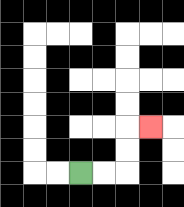{'start': '[3, 7]', 'end': '[6, 5]', 'path_directions': 'R,R,U,U,R', 'path_coordinates': '[[3, 7], [4, 7], [5, 7], [5, 6], [5, 5], [6, 5]]'}